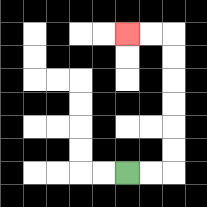{'start': '[5, 7]', 'end': '[5, 1]', 'path_directions': 'R,R,U,U,U,U,U,U,L,L', 'path_coordinates': '[[5, 7], [6, 7], [7, 7], [7, 6], [7, 5], [7, 4], [7, 3], [7, 2], [7, 1], [6, 1], [5, 1]]'}